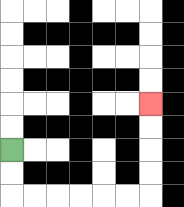{'start': '[0, 6]', 'end': '[6, 4]', 'path_directions': 'D,D,R,R,R,R,R,R,U,U,U,U', 'path_coordinates': '[[0, 6], [0, 7], [0, 8], [1, 8], [2, 8], [3, 8], [4, 8], [5, 8], [6, 8], [6, 7], [6, 6], [6, 5], [6, 4]]'}